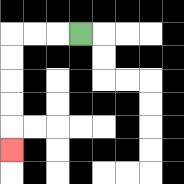{'start': '[3, 1]', 'end': '[0, 6]', 'path_directions': 'L,L,L,D,D,D,D,D', 'path_coordinates': '[[3, 1], [2, 1], [1, 1], [0, 1], [0, 2], [0, 3], [0, 4], [0, 5], [0, 6]]'}